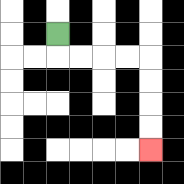{'start': '[2, 1]', 'end': '[6, 6]', 'path_directions': 'D,R,R,R,R,D,D,D,D', 'path_coordinates': '[[2, 1], [2, 2], [3, 2], [4, 2], [5, 2], [6, 2], [6, 3], [6, 4], [6, 5], [6, 6]]'}